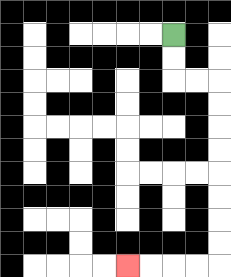{'start': '[7, 1]', 'end': '[5, 11]', 'path_directions': 'D,D,R,R,D,D,D,D,D,D,D,D,L,L,L,L', 'path_coordinates': '[[7, 1], [7, 2], [7, 3], [8, 3], [9, 3], [9, 4], [9, 5], [9, 6], [9, 7], [9, 8], [9, 9], [9, 10], [9, 11], [8, 11], [7, 11], [6, 11], [5, 11]]'}